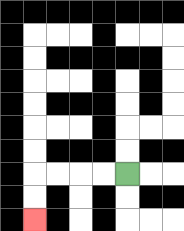{'start': '[5, 7]', 'end': '[1, 9]', 'path_directions': 'L,L,L,L,D,D', 'path_coordinates': '[[5, 7], [4, 7], [3, 7], [2, 7], [1, 7], [1, 8], [1, 9]]'}